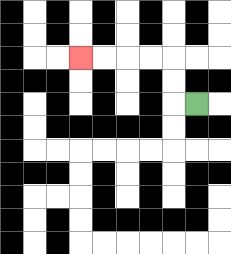{'start': '[8, 4]', 'end': '[3, 2]', 'path_directions': 'L,U,U,L,L,L,L', 'path_coordinates': '[[8, 4], [7, 4], [7, 3], [7, 2], [6, 2], [5, 2], [4, 2], [3, 2]]'}